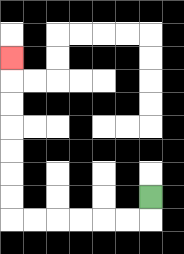{'start': '[6, 8]', 'end': '[0, 2]', 'path_directions': 'D,L,L,L,L,L,L,U,U,U,U,U,U,U', 'path_coordinates': '[[6, 8], [6, 9], [5, 9], [4, 9], [3, 9], [2, 9], [1, 9], [0, 9], [0, 8], [0, 7], [0, 6], [0, 5], [0, 4], [0, 3], [0, 2]]'}